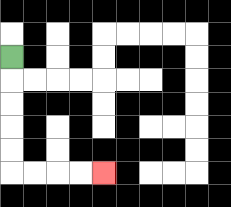{'start': '[0, 2]', 'end': '[4, 7]', 'path_directions': 'D,D,D,D,D,R,R,R,R', 'path_coordinates': '[[0, 2], [0, 3], [0, 4], [0, 5], [0, 6], [0, 7], [1, 7], [2, 7], [3, 7], [4, 7]]'}